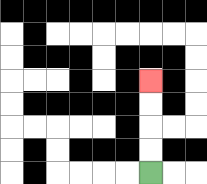{'start': '[6, 7]', 'end': '[6, 3]', 'path_directions': 'U,U,U,U', 'path_coordinates': '[[6, 7], [6, 6], [6, 5], [6, 4], [6, 3]]'}